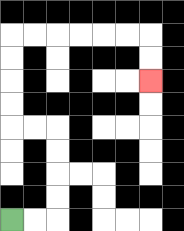{'start': '[0, 9]', 'end': '[6, 3]', 'path_directions': 'R,R,U,U,U,U,L,L,U,U,U,U,R,R,R,R,R,R,D,D', 'path_coordinates': '[[0, 9], [1, 9], [2, 9], [2, 8], [2, 7], [2, 6], [2, 5], [1, 5], [0, 5], [0, 4], [0, 3], [0, 2], [0, 1], [1, 1], [2, 1], [3, 1], [4, 1], [5, 1], [6, 1], [6, 2], [6, 3]]'}